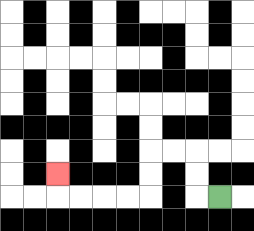{'start': '[9, 8]', 'end': '[2, 7]', 'path_directions': 'L,U,U,L,L,D,D,L,L,L,L,U', 'path_coordinates': '[[9, 8], [8, 8], [8, 7], [8, 6], [7, 6], [6, 6], [6, 7], [6, 8], [5, 8], [4, 8], [3, 8], [2, 8], [2, 7]]'}